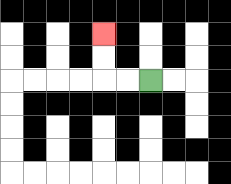{'start': '[6, 3]', 'end': '[4, 1]', 'path_directions': 'L,L,U,U', 'path_coordinates': '[[6, 3], [5, 3], [4, 3], [4, 2], [4, 1]]'}